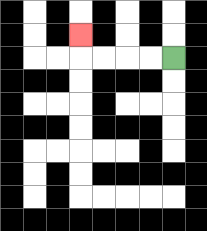{'start': '[7, 2]', 'end': '[3, 1]', 'path_directions': 'L,L,L,L,U', 'path_coordinates': '[[7, 2], [6, 2], [5, 2], [4, 2], [3, 2], [3, 1]]'}